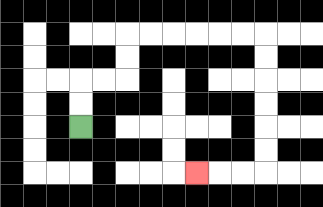{'start': '[3, 5]', 'end': '[8, 7]', 'path_directions': 'U,U,R,R,U,U,R,R,R,R,R,R,D,D,D,D,D,D,L,L,L', 'path_coordinates': '[[3, 5], [3, 4], [3, 3], [4, 3], [5, 3], [5, 2], [5, 1], [6, 1], [7, 1], [8, 1], [9, 1], [10, 1], [11, 1], [11, 2], [11, 3], [11, 4], [11, 5], [11, 6], [11, 7], [10, 7], [9, 7], [8, 7]]'}